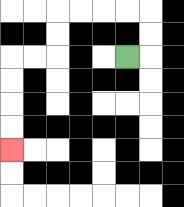{'start': '[5, 2]', 'end': '[0, 6]', 'path_directions': 'R,U,U,L,L,L,L,D,D,L,L,D,D,D,D', 'path_coordinates': '[[5, 2], [6, 2], [6, 1], [6, 0], [5, 0], [4, 0], [3, 0], [2, 0], [2, 1], [2, 2], [1, 2], [0, 2], [0, 3], [0, 4], [0, 5], [0, 6]]'}